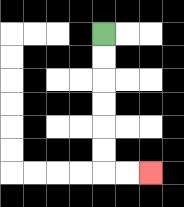{'start': '[4, 1]', 'end': '[6, 7]', 'path_directions': 'D,D,D,D,D,D,R,R', 'path_coordinates': '[[4, 1], [4, 2], [4, 3], [4, 4], [4, 5], [4, 6], [4, 7], [5, 7], [6, 7]]'}